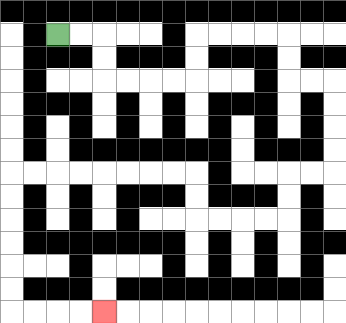{'start': '[2, 1]', 'end': '[4, 13]', 'path_directions': 'R,R,D,D,R,R,R,R,U,U,R,R,R,R,D,D,R,R,D,D,D,D,L,L,D,D,L,L,L,L,U,U,L,L,L,L,L,L,L,L,D,D,D,D,D,D,R,R,R,R', 'path_coordinates': '[[2, 1], [3, 1], [4, 1], [4, 2], [4, 3], [5, 3], [6, 3], [7, 3], [8, 3], [8, 2], [8, 1], [9, 1], [10, 1], [11, 1], [12, 1], [12, 2], [12, 3], [13, 3], [14, 3], [14, 4], [14, 5], [14, 6], [14, 7], [13, 7], [12, 7], [12, 8], [12, 9], [11, 9], [10, 9], [9, 9], [8, 9], [8, 8], [8, 7], [7, 7], [6, 7], [5, 7], [4, 7], [3, 7], [2, 7], [1, 7], [0, 7], [0, 8], [0, 9], [0, 10], [0, 11], [0, 12], [0, 13], [1, 13], [2, 13], [3, 13], [4, 13]]'}